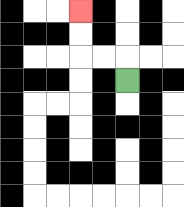{'start': '[5, 3]', 'end': '[3, 0]', 'path_directions': 'U,L,L,U,U', 'path_coordinates': '[[5, 3], [5, 2], [4, 2], [3, 2], [3, 1], [3, 0]]'}